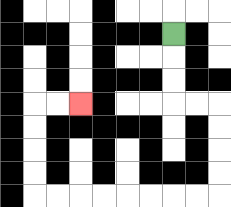{'start': '[7, 1]', 'end': '[3, 4]', 'path_directions': 'D,D,D,R,R,D,D,D,D,L,L,L,L,L,L,L,L,U,U,U,U,R,R', 'path_coordinates': '[[7, 1], [7, 2], [7, 3], [7, 4], [8, 4], [9, 4], [9, 5], [9, 6], [9, 7], [9, 8], [8, 8], [7, 8], [6, 8], [5, 8], [4, 8], [3, 8], [2, 8], [1, 8], [1, 7], [1, 6], [1, 5], [1, 4], [2, 4], [3, 4]]'}